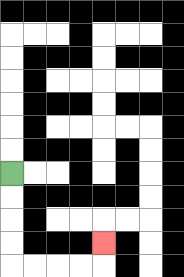{'start': '[0, 7]', 'end': '[4, 10]', 'path_directions': 'D,D,D,D,R,R,R,R,U', 'path_coordinates': '[[0, 7], [0, 8], [0, 9], [0, 10], [0, 11], [1, 11], [2, 11], [3, 11], [4, 11], [4, 10]]'}